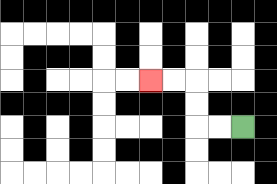{'start': '[10, 5]', 'end': '[6, 3]', 'path_directions': 'L,L,U,U,L,L', 'path_coordinates': '[[10, 5], [9, 5], [8, 5], [8, 4], [8, 3], [7, 3], [6, 3]]'}